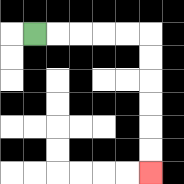{'start': '[1, 1]', 'end': '[6, 7]', 'path_directions': 'R,R,R,R,R,D,D,D,D,D,D', 'path_coordinates': '[[1, 1], [2, 1], [3, 1], [4, 1], [5, 1], [6, 1], [6, 2], [6, 3], [6, 4], [6, 5], [6, 6], [6, 7]]'}